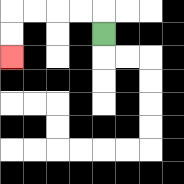{'start': '[4, 1]', 'end': '[0, 2]', 'path_directions': 'U,L,L,L,L,D,D', 'path_coordinates': '[[4, 1], [4, 0], [3, 0], [2, 0], [1, 0], [0, 0], [0, 1], [0, 2]]'}